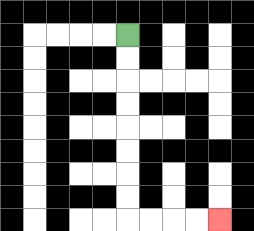{'start': '[5, 1]', 'end': '[9, 9]', 'path_directions': 'D,D,D,D,D,D,D,D,R,R,R,R', 'path_coordinates': '[[5, 1], [5, 2], [5, 3], [5, 4], [5, 5], [5, 6], [5, 7], [5, 8], [5, 9], [6, 9], [7, 9], [8, 9], [9, 9]]'}